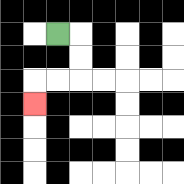{'start': '[2, 1]', 'end': '[1, 4]', 'path_directions': 'R,D,D,L,L,D', 'path_coordinates': '[[2, 1], [3, 1], [3, 2], [3, 3], [2, 3], [1, 3], [1, 4]]'}